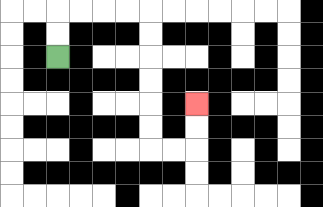{'start': '[2, 2]', 'end': '[8, 4]', 'path_directions': 'U,U,R,R,R,R,D,D,D,D,D,D,R,R,U,U', 'path_coordinates': '[[2, 2], [2, 1], [2, 0], [3, 0], [4, 0], [5, 0], [6, 0], [6, 1], [6, 2], [6, 3], [6, 4], [6, 5], [6, 6], [7, 6], [8, 6], [8, 5], [8, 4]]'}